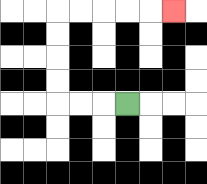{'start': '[5, 4]', 'end': '[7, 0]', 'path_directions': 'L,L,L,U,U,U,U,R,R,R,R,R', 'path_coordinates': '[[5, 4], [4, 4], [3, 4], [2, 4], [2, 3], [2, 2], [2, 1], [2, 0], [3, 0], [4, 0], [5, 0], [6, 0], [7, 0]]'}